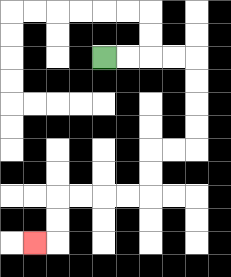{'start': '[4, 2]', 'end': '[1, 10]', 'path_directions': 'R,R,R,R,D,D,D,D,L,L,D,D,L,L,L,L,D,D,L', 'path_coordinates': '[[4, 2], [5, 2], [6, 2], [7, 2], [8, 2], [8, 3], [8, 4], [8, 5], [8, 6], [7, 6], [6, 6], [6, 7], [6, 8], [5, 8], [4, 8], [3, 8], [2, 8], [2, 9], [2, 10], [1, 10]]'}